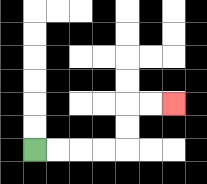{'start': '[1, 6]', 'end': '[7, 4]', 'path_directions': 'R,R,R,R,U,U,R,R', 'path_coordinates': '[[1, 6], [2, 6], [3, 6], [4, 6], [5, 6], [5, 5], [5, 4], [6, 4], [7, 4]]'}